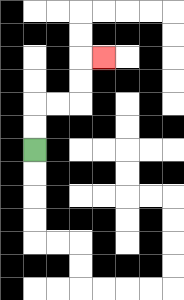{'start': '[1, 6]', 'end': '[4, 2]', 'path_directions': 'U,U,R,R,U,U,R', 'path_coordinates': '[[1, 6], [1, 5], [1, 4], [2, 4], [3, 4], [3, 3], [3, 2], [4, 2]]'}